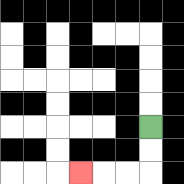{'start': '[6, 5]', 'end': '[3, 7]', 'path_directions': 'D,D,L,L,L', 'path_coordinates': '[[6, 5], [6, 6], [6, 7], [5, 7], [4, 7], [3, 7]]'}